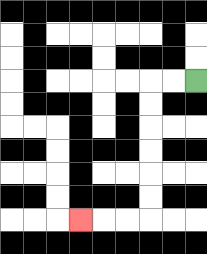{'start': '[8, 3]', 'end': '[3, 9]', 'path_directions': 'L,L,D,D,D,D,D,D,L,L,L', 'path_coordinates': '[[8, 3], [7, 3], [6, 3], [6, 4], [6, 5], [6, 6], [6, 7], [6, 8], [6, 9], [5, 9], [4, 9], [3, 9]]'}